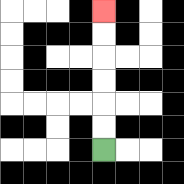{'start': '[4, 6]', 'end': '[4, 0]', 'path_directions': 'U,U,U,U,U,U', 'path_coordinates': '[[4, 6], [4, 5], [4, 4], [4, 3], [4, 2], [4, 1], [4, 0]]'}